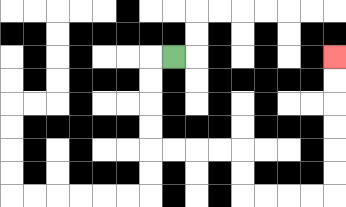{'start': '[7, 2]', 'end': '[14, 2]', 'path_directions': 'L,D,D,D,D,R,R,R,R,D,D,R,R,R,R,U,U,U,U,U,U', 'path_coordinates': '[[7, 2], [6, 2], [6, 3], [6, 4], [6, 5], [6, 6], [7, 6], [8, 6], [9, 6], [10, 6], [10, 7], [10, 8], [11, 8], [12, 8], [13, 8], [14, 8], [14, 7], [14, 6], [14, 5], [14, 4], [14, 3], [14, 2]]'}